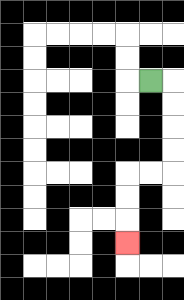{'start': '[6, 3]', 'end': '[5, 10]', 'path_directions': 'R,D,D,D,D,L,L,D,D,D', 'path_coordinates': '[[6, 3], [7, 3], [7, 4], [7, 5], [7, 6], [7, 7], [6, 7], [5, 7], [5, 8], [5, 9], [5, 10]]'}